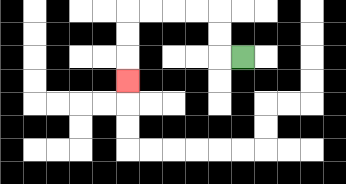{'start': '[10, 2]', 'end': '[5, 3]', 'path_directions': 'L,U,U,L,L,L,L,D,D,D', 'path_coordinates': '[[10, 2], [9, 2], [9, 1], [9, 0], [8, 0], [7, 0], [6, 0], [5, 0], [5, 1], [5, 2], [5, 3]]'}